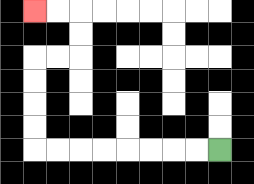{'start': '[9, 6]', 'end': '[1, 0]', 'path_directions': 'L,L,L,L,L,L,L,L,U,U,U,U,R,R,U,U,L,L', 'path_coordinates': '[[9, 6], [8, 6], [7, 6], [6, 6], [5, 6], [4, 6], [3, 6], [2, 6], [1, 6], [1, 5], [1, 4], [1, 3], [1, 2], [2, 2], [3, 2], [3, 1], [3, 0], [2, 0], [1, 0]]'}